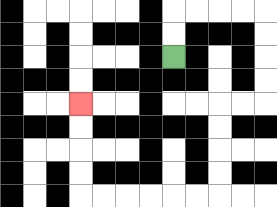{'start': '[7, 2]', 'end': '[3, 4]', 'path_directions': 'U,U,R,R,R,R,D,D,D,D,L,L,D,D,D,D,L,L,L,L,L,L,U,U,U,U', 'path_coordinates': '[[7, 2], [7, 1], [7, 0], [8, 0], [9, 0], [10, 0], [11, 0], [11, 1], [11, 2], [11, 3], [11, 4], [10, 4], [9, 4], [9, 5], [9, 6], [9, 7], [9, 8], [8, 8], [7, 8], [6, 8], [5, 8], [4, 8], [3, 8], [3, 7], [3, 6], [3, 5], [3, 4]]'}